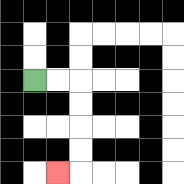{'start': '[1, 3]', 'end': '[2, 7]', 'path_directions': 'R,R,D,D,D,D,L', 'path_coordinates': '[[1, 3], [2, 3], [3, 3], [3, 4], [3, 5], [3, 6], [3, 7], [2, 7]]'}